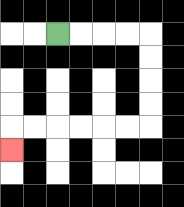{'start': '[2, 1]', 'end': '[0, 6]', 'path_directions': 'R,R,R,R,D,D,D,D,L,L,L,L,L,L,D', 'path_coordinates': '[[2, 1], [3, 1], [4, 1], [5, 1], [6, 1], [6, 2], [6, 3], [6, 4], [6, 5], [5, 5], [4, 5], [3, 5], [2, 5], [1, 5], [0, 5], [0, 6]]'}